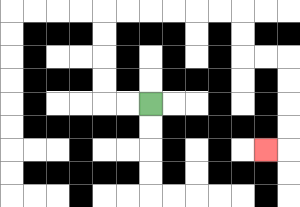{'start': '[6, 4]', 'end': '[11, 6]', 'path_directions': 'L,L,U,U,U,U,R,R,R,R,R,R,D,D,R,R,D,D,D,D,L', 'path_coordinates': '[[6, 4], [5, 4], [4, 4], [4, 3], [4, 2], [4, 1], [4, 0], [5, 0], [6, 0], [7, 0], [8, 0], [9, 0], [10, 0], [10, 1], [10, 2], [11, 2], [12, 2], [12, 3], [12, 4], [12, 5], [12, 6], [11, 6]]'}